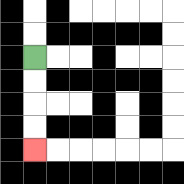{'start': '[1, 2]', 'end': '[1, 6]', 'path_directions': 'D,D,D,D', 'path_coordinates': '[[1, 2], [1, 3], [1, 4], [1, 5], [1, 6]]'}